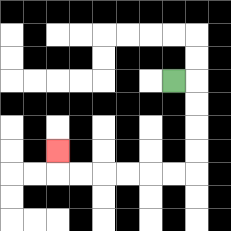{'start': '[7, 3]', 'end': '[2, 6]', 'path_directions': 'R,D,D,D,D,L,L,L,L,L,L,U', 'path_coordinates': '[[7, 3], [8, 3], [8, 4], [8, 5], [8, 6], [8, 7], [7, 7], [6, 7], [5, 7], [4, 7], [3, 7], [2, 7], [2, 6]]'}